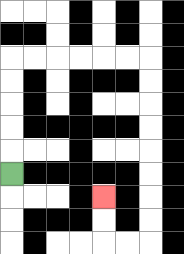{'start': '[0, 7]', 'end': '[4, 8]', 'path_directions': 'U,U,U,U,U,R,R,R,R,R,R,D,D,D,D,D,D,D,D,L,L,U,U', 'path_coordinates': '[[0, 7], [0, 6], [0, 5], [0, 4], [0, 3], [0, 2], [1, 2], [2, 2], [3, 2], [4, 2], [5, 2], [6, 2], [6, 3], [6, 4], [6, 5], [6, 6], [6, 7], [6, 8], [6, 9], [6, 10], [5, 10], [4, 10], [4, 9], [4, 8]]'}